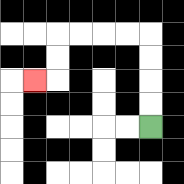{'start': '[6, 5]', 'end': '[1, 3]', 'path_directions': 'U,U,U,U,L,L,L,L,D,D,L', 'path_coordinates': '[[6, 5], [6, 4], [6, 3], [6, 2], [6, 1], [5, 1], [4, 1], [3, 1], [2, 1], [2, 2], [2, 3], [1, 3]]'}